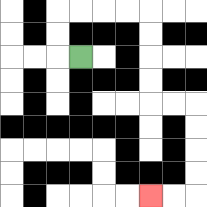{'start': '[3, 2]', 'end': '[6, 8]', 'path_directions': 'L,U,U,R,R,R,R,D,D,D,D,R,R,D,D,D,D,L,L', 'path_coordinates': '[[3, 2], [2, 2], [2, 1], [2, 0], [3, 0], [4, 0], [5, 0], [6, 0], [6, 1], [6, 2], [6, 3], [6, 4], [7, 4], [8, 4], [8, 5], [8, 6], [8, 7], [8, 8], [7, 8], [6, 8]]'}